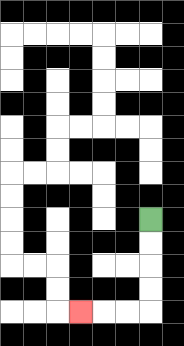{'start': '[6, 9]', 'end': '[3, 13]', 'path_directions': 'D,D,D,D,L,L,L', 'path_coordinates': '[[6, 9], [6, 10], [6, 11], [6, 12], [6, 13], [5, 13], [4, 13], [3, 13]]'}